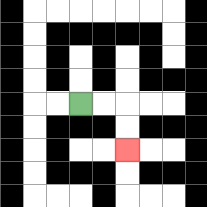{'start': '[3, 4]', 'end': '[5, 6]', 'path_directions': 'R,R,D,D', 'path_coordinates': '[[3, 4], [4, 4], [5, 4], [5, 5], [5, 6]]'}